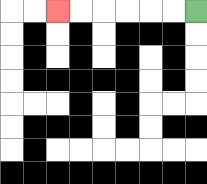{'start': '[8, 0]', 'end': '[2, 0]', 'path_directions': 'L,L,L,L,L,L', 'path_coordinates': '[[8, 0], [7, 0], [6, 0], [5, 0], [4, 0], [3, 0], [2, 0]]'}